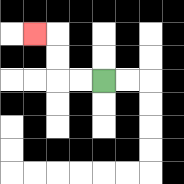{'start': '[4, 3]', 'end': '[1, 1]', 'path_directions': 'L,L,U,U,L', 'path_coordinates': '[[4, 3], [3, 3], [2, 3], [2, 2], [2, 1], [1, 1]]'}